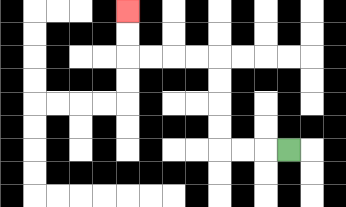{'start': '[12, 6]', 'end': '[5, 0]', 'path_directions': 'L,L,L,U,U,U,U,L,L,L,L,U,U', 'path_coordinates': '[[12, 6], [11, 6], [10, 6], [9, 6], [9, 5], [9, 4], [9, 3], [9, 2], [8, 2], [7, 2], [6, 2], [5, 2], [5, 1], [5, 0]]'}